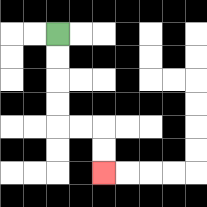{'start': '[2, 1]', 'end': '[4, 7]', 'path_directions': 'D,D,D,D,R,R,D,D', 'path_coordinates': '[[2, 1], [2, 2], [2, 3], [2, 4], [2, 5], [3, 5], [4, 5], [4, 6], [4, 7]]'}